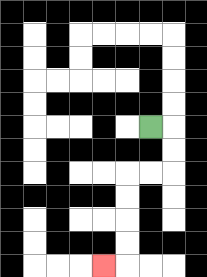{'start': '[6, 5]', 'end': '[4, 11]', 'path_directions': 'R,D,D,L,L,D,D,D,D,L', 'path_coordinates': '[[6, 5], [7, 5], [7, 6], [7, 7], [6, 7], [5, 7], [5, 8], [5, 9], [5, 10], [5, 11], [4, 11]]'}